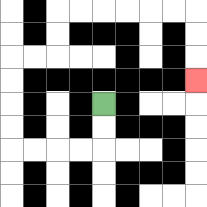{'start': '[4, 4]', 'end': '[8, 3]', 'path_directions': 'D,D,L,L,L,L,U,U,U,U,R,R,U,U,R,R,R,R,R,R,D,D,D', 'path_coordinates': '[[4, 4], [4, 5], [4, 6], [3, 6], [2, 6], [1, 6], [0, 6], [0, 5], [0, 4], [0, 3], [0, 2], [1, 2], [2, 2], [2, 1], [2, 0], [3, 0], [4, 0], [5, 0], [6, 0], [7, 0], [8, 0], [8, 1], [8, 2], [8, 3]]'}